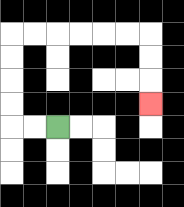{'start': '[2, 5]', 'end': '[6, 4]', 'path_directions': 'L,L,U,U,U,U,R,R,R,R,R,R,D,D,D', 'path_coordinates': '[[2, 5], [1, 5], [0, 5], [0, 4], [0, 3], [0, 2], [0, 1], [1, 1], [2, 1], [3, 1], [4, 1], [5, 1], [6, 1], [6, 2], [6, 3], [6, 4]]'}